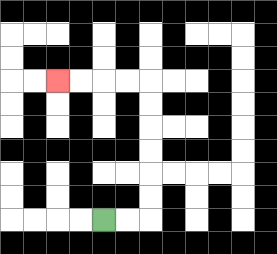{'start': '[4, 9]', 'end': '[2, 3]', 'path_directions': 'R,R,U,U,U,U,U,U,L,L,L,L', 'path_coordinates': '[[4, 9], [5, 9], [6, 9], [6, 8], [6, 7], [6, 6], [6, 5], [6, 4], [6, 3], [5, 3], [4, 3], [3, 3], [2, 3]]'}